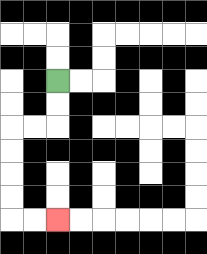{'start': '[2, 3]', 'end': '[2, 9]', 'path_directions': 'D,D,L,L,D,D,D,D,R,R', 'path_coordinates': '[[2, 3], [2, 4], [2, 5], [1, 5], [0, 5], [0, 6], [0, 7], [0, 8], [0, 9], [1, 9], [2, 9]]'}